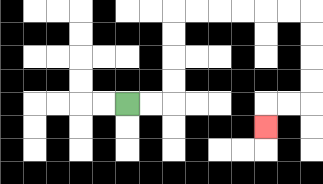{'start': '[5, 4]', 'end': '[11, 5]', 'path_directions': 'R,R,U,U,U,U,R,R,R,R,R,R,D,D,D,D,L,L,D', 'path_coordinates': '[[5, 4], [6, 4], [7, 4], [7, 3], [7, 2], [7, 1], [7, 0], [8, 0], [9, 0], [10, 0], [11, 0], [12, 0], [13, 0], [13, 1], [13, 2], [13, 3], [13, 4], [12, 4], [11, 4], [11, 5]]'}